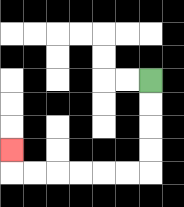{'start': '[6, 3]', 'end': '[0, 6]', 'path_directions': 'D,D,D,D,L,L,L,L,L,L,U', 'path_coordinates': '[[6, 3], [6, 4], [6, 5], [6, 6], [6, 7], [5, 7], [4, 7], [3, 7], [2, 7], [1, 7], [0, 7], [0, 6]]'}